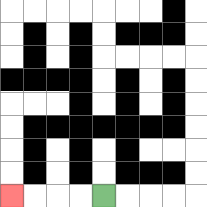{'start': '[4, 8]', 'end': '[0, 8]', 'path_directions': 'L,L,L,L', 'path_coordinates': '[[4, 8], [3, 8], [2, 8], [1, 8], [0, 8]]'}